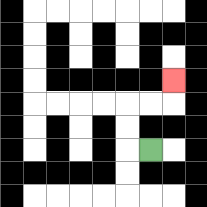{'start': '[6, 6]', 'end': '[7, 3]', 'path_directions': 'L,U,U,R,R,U', 'path_coordinates': '[[6, 6], [5, 6], [5, 5], [5, 4], [6, 4], [7, 4], [7, 3]]'}